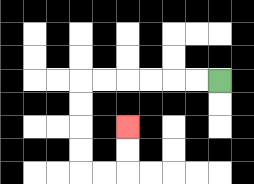{'start': '[9, 3]', 'end': '[5, 5]', 'path_directions': 'L,L,L,L,L,L,D,D,D,D,R,R,U,U', 'path_coordinates': '[[9, 3], [8, 3], [7, 3], [6, 3], [5, 3], [4, 3], [3, 3], [3, 4], [3, 5], [3, 6], [3, 7], [4, 7], [5, 7], [5, 6], [5, 5]]'}